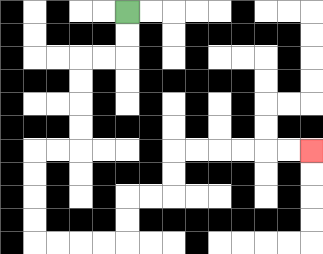{'start': '[5, 0]', 'end': '[13, 6]', 'path_directions': 'D,D,L,L,D,D,D,D,L,L,D,D,D,D,R,R,R,R,U,U,R,R,U,U,R,R,R,R,R,R', 'path_coordinates': '[[5, 0], [5, 1], [5, 2], [4, 2], [3, 2], [3, 3], [3, 4], [3, 5], [3, 6], [2, 6], [1, 6], [1, 7], [1, 8], [1, 9], [1, 10], [2, 10], [3, 10], [4, 10], [5, 10], [5, 9], [5, 8], [6, 8], [7, 8], [7, 7], [7, 6], [8, 6], [9, 6], [10, 6], [11, 6], [12, 6], [13, 6]]'}